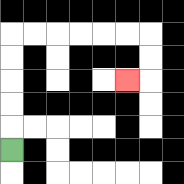{'start': '[0, 6]', 'end': '[5, 3]', 'path_directions': 'U,U,U,U,U,R,R,R,R,R,R,D,D,L', 'path_coordinates': '[[0, 6], [0, 5], [0, 4], [0, 3], [0, 2], [0, 1], [1, 1], [2, 1], [3, 1], [4, 1], [5, 1], [6, 1], [6, 2], [6, 3], [5, 3]]'}